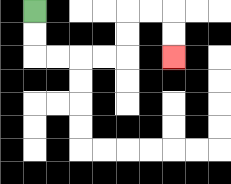{'start': '[1, 0]', 'end': '[7, 2]', 'path_directions': 'D,D,R,R,R,R,U,U,R,R,D,D', 'path_coordinates': '[[1, 0], [1, 1], [1, 2], [2, 2], [3, 2], [4, 2], [5, 2], [5, 1], [5, 0], [6, 0], [7, 0], [7, 1], [7, 2]]'}